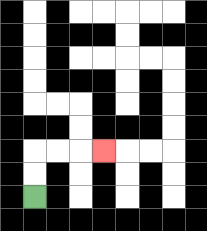{'start': '[1, 8]', 'end': '[4, 6]', 'path_directions': 'U,U,R,R,R', 'path_coordinates': '[[1, 8], [1, 7], [1, 6], [2, 6], [3, 6], [4, 6]]'}